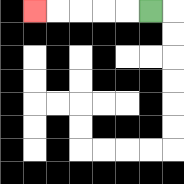{'start': '[6, 0]', 'end': '[1, 0]', 'path_directions': 'L,L,L,L,L', 'path_coordinates': '[[6, 0], [5, 0], [4, 0], [3, 0], [2, 0], [1, 0]]'}